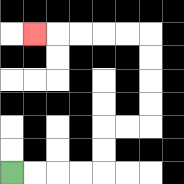{'start': '[0, 7]', 'end': '[1, 1]', 'path_directions': 'R,R,R,R,U,U,R,R,U,U,U,U,L,L,L,L,L', 'path_coordinates': '[[0, 7], [1, 7], [2, 7], [3, 7], [4, 7], [4, 6], [4, 5], [5, 5], [6, 5], [6, 4], [6, 3], [6, 2], [6, 1], [5, 1], [4, 1], [3, 1], [2, 1], [1, 1]]'}